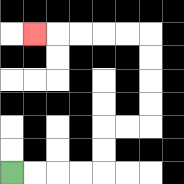{'start': '[0, 7]', 'end': '[1, 1]', 'path_directions': 'R,R,R,R,U,U,R,R,U,U,U,U,L,L,L,L,L', 'path_coordinates': '[[0, 7], [1, 7], [2, 7], [3, 7], [4, 7], [4, 6], [4, 5], [5, 5], [6, 5], [6, 4], [6, 3], [6, 2], [6, 1], [5, 1], [4, 1], [3, 1], [2, 1], [1, 1]]'}